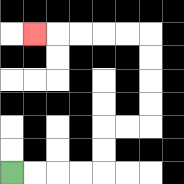{'start': '[0, 7]', 'end': '[1, 1]', 'path_directions': 'R,R,R,R,U,U,R,R,U,U,U,U,L,L,L,L,L', 'path_coordinates': '[[0, 7], [1, 7], [2, 7], [3, 7], [4, 7], [4, 6], [4, 5], [5, 5], [6, 5], [6, 4], [6, 3], [6, 2], [6, 1], [5, 1], [4, 1], [3, 1], [2, 1], [1, 1]]'}